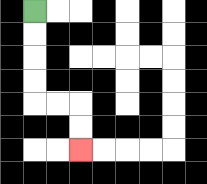{'start': '[1, 0]', 'end': '[3, 6]', 'path_directions': 'D,D,D,D,R,R,D,D', 'path_coordinates': '[[1, 0], [1, 1], [1, 2], [1, 3], [1, 4], [2, 4], [3, 4], [3, 5], [3, 6]]'}